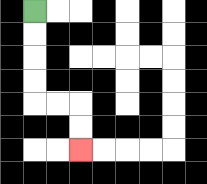{'start': '[1, 0]', 'end': '[3, 6]', 'path_directions': 'D,D,D,D,R,R,D,D', 'path_coordinates': '[[1, 0], [1, 1], [1, 2], [1, 3], [1, 4], [2, 4], [3, 4], [3, 5], [3, 6]]'}